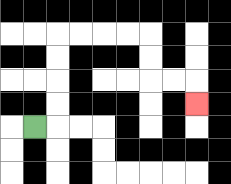{'start': '[1, 5]', 'end': '[8, 4]', 'path_directions': 'R,U,U,U,U,R,R,R,R,D,D,R,R,D', 'path_coordinates': '[[1, 5], [2, 5], [2, 4], [2, 3], [2, 2], [2, 1], [3, 1], [4, 1], [5, 1], [6, 1], [6, 2], [6, 3], [7, 3], [8, 3], [8, 4]]'}